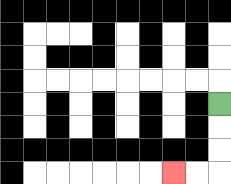{'start': '[9, 4]', 'end': '[7, 7]', 'path_directions': 'D,D,D,L,L', 'path_coordinates': '[[9, 4], [9, 5], [9, 6], [9, 7], [8, 7], [7, 7]]'}